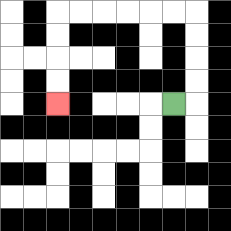{'start': '[7, 4]', 'end': '[2, 4]', 'path_directions': 'R,U,U,U,U,L,L,L,L,L,L,D,D,D,D', 'path_coordinates': '[[7, 4], [8, 4], [8, 3], [8, 2], [8, 1], [8, 0], [7, 0], [6, 0], [5, 0], [4, 0], [3, 0], [2, 0], [2, 1], [2, 2], [2, 3], [2, 4]]'}